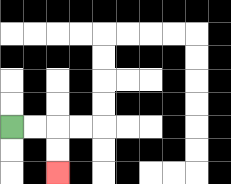{'start': '[0, 5]', 'end': '[2, 7]', 'path_directions': 'R,R,D,D', 'path_coordinates': '[[0, 5], [1, 5], [2, 5], [2, 6], [2, 7]]'}